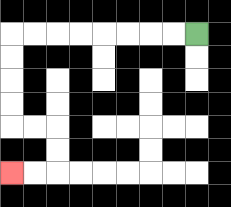{'start': '[8, 1]', 'end': '[0, 7]', 'path_directions': 'L,L,L,L,L,L,L,L,D,D,D,D,R,R,D,D,L,L', 'path_coordinates': '[[8, 1], [7, 1], [6, 1], [5, 1], [4, 1], [3, 1], [2, 1], [1, 1], [0, 1], [0, 2], [0, 3], [0, 4], [0, 5], [1, 5], [2, 5], [2, 6], [2, 7], [1, 7], [0, 7]]'}